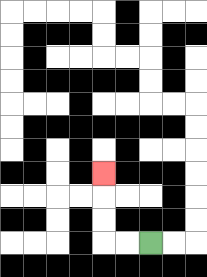{'start': '[6, 10]', 'end': '[4, 7]', 'path_directions': 'L,L,U,U,U', 'path_coordinates': '[[6, 10], [5, 10], [4, 10], [4, 9], [4, 8], [4, 7]]'}